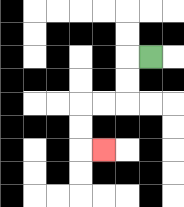{'start': '[6, 2]', 'end': '[4, 6]', 'path_directions': 'L,D,D,L,L,D,D,R', 'path_coordinates': '[[6, 2], [5, 2], [5, 3], [5, 4], [4, 4], [3, 4], [3, 5], [3, 6], [4, 6]]'}